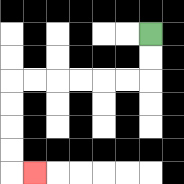{'start': '[6, 1]', 'end': '[1, 7]', 'path_directions': 'D,D,L,L,L,L,L,L,D,D,D,D,R', 'path_coordinates': '[[6, 1], [6, 2], [6, 3], [5, 3], [4, 3], [3, 3], [2, 3], [1, 3], [0, 3], [0, 4], [0, 5], [0, 6], [0, 7], [1, 7]]'}